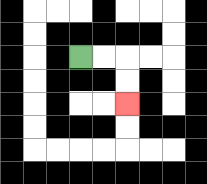{'start': '[3, 2]', 'end': '[5, 4]', 'path_directions': 'R,R,D,D', 'path_coordinates': '[[3, 2], [4, 2], [5, 2], [5, 3], [5, 4]]'}